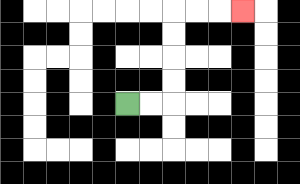{'start': '[5, 4]', 'end': '[10, 0]', 'path_directions': 'R,R,U,U,U,U,R,R,R', 'path_coordinates': '[[5, 4], [6, 4], [7, 4], [7, 3], [7, 2], [7, 1], [7, 0], [8, 0], [9, 0], [10, 0]]'}